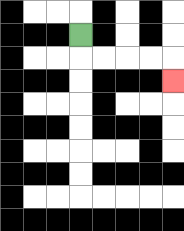{'start': '[3, 1]', 'end': '[7, 3]', 'path_directions': 'D,R,R,R,R,D', 'path_coordinates': '[[3, 1], [3, 2], [4, 2], [5, 2], [6, 2], [7, 2], [7, 3]]'}